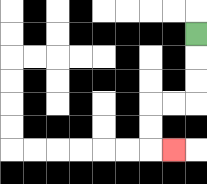{'start': '[8, 1]', 'end': '[7, 6]', 'path_directions': 'D,D,D,L,L,D,D,R', 'path_coordinates': '[[8, 1], [8, 2], [8, 3], [8, 4], [7, 4], [6, 4], [6, 5], [6, 6], [7, 6]]'}